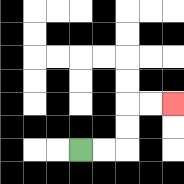{'start': '[3, 6]', 'end': '[7, 4]', 'path_directions': 'R,R,U,U,R,R', 'path_coordinates': '[[3, 6], [4, 6], [5, 6], [5, 5], [5, 4], [6, 4], [7, 4]]'}